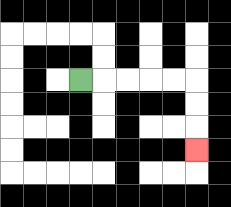{'start': '[3, 3]', 'end': '[8, 6]', 'path_directions': 'R,R,R,R,R,D,D,D', 'path_coordinates': '[[3, 3], [4, 3], [5, 3], [6, 3], [7, 3], [8, 3], [8, 4], [8, 5], [8, 6]]'}